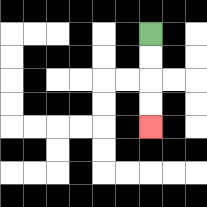{'start': '[6, 1]', 'end': '[6, 5]', 'path_directions': 'D,D,D,D', 'path_coordinates': '[[6, 1], [6, 2], [6, 3], [6, 4], [6, 5]]'}